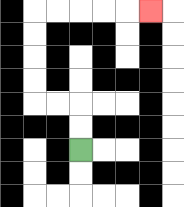{'start': '[3, 6]', 'end': '[6, 0]', 'path_directions': 'U,U,L,L,U,U,U,U,R,R,R,R,R', 'path_coordinates': '[[3, 6], [3, 5], [3, 4], [2, 4], [1, 4], [1, 3], [1, 2], [1, 1], [1, 0], [2, 0], [3, 0], [4, 0], [5, 0], [6, 0]]'}